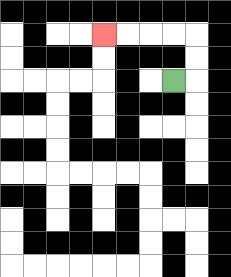{'start': '[7, 3]', 'end': '[4, 1]', 'path_directions': 'R,U,U,L,L,L,L', 'path_coordinates': '[[7, 3], [8, 3], [8, 2], [8, 1], [7, 1], [6, 1], [5, 1], [4, 1]]'}